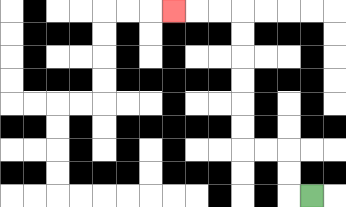{'start': '[13, 8]', 'end': '[7, 0]', 'path_directions': 'L,U,U,L,L,U,U,U,U,U,U,L,L,L', 'path_coordinates': '[[13, 8], [12, 8], [12, 7], [12, 6], [11, 6], [10, 6], [10, 5], [10, 4], [10, 3], [10, 2], [10, 1], [10, 0], [9, 0], [8, 0], [7, 0]]'}